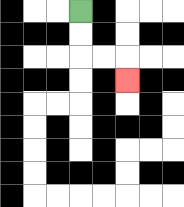{'start': '[3, 0]', 'end': '[5, 3]', 'path_directions': 'D,D,R,R,D', 'path_coordinates': '[[3, 0], [3, 1], [3, 2], [4, 2], [5, 2], [5, 3]]'}